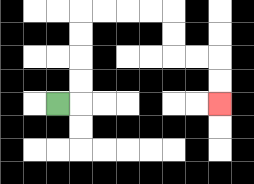{'start': '[2, 4]', 'end': '[9, 4]', 'path_directions': 'R,U,U,U,U,R,R,R,R,D,D,R,R,D,D', 'path_coordinates': '[[2, 4], [3, 4], [3, 3], [3, 2], [3, 1], [3, 0], [4, 0], [5, 0], [6, 0], [7, 0], [7, 1], [7, 2], [8, 2], [9, 2], [9, 3], [9, 4]]'}